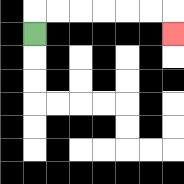{'start': '[1, 1]', 'end': '[7, 1]', 'path_directions': 'U,R,R,R,R,R,R,D', 'path_coordinates': '[[1, 1], [1, 0], [2, 0], [3, 0], [4, 0], [5, 0], [6, 0], [7, 0], [7, 1]]'}